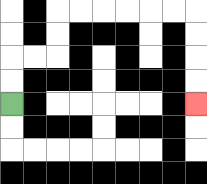{'start': '[0, 4]', 'end': '[8, 4]', 'path_directions': 'U,U,R,R,U,U,R,R,R,R,R,R,D,D,D,D', 'path_coordinates': '[[0, 4], [0, 3], [0, 2], [1, 2], [2, 2], [2, 1], [2, 0], [3, 0], [4, 0], [5, 0], [6, 0], [7, 0], [8, 0], [8, 1], [8, 2], [8, 3], [8, 4]]'}